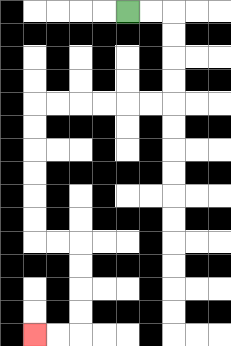{'start': '[5, 0]', 'end': '[1, 14]', 'path_directions': 'R,R,D,D,D,D,L,L,L,L,L,L,D,D,D,D,D,D,R,R,D,D,D,D,L,L', 'path_coordinates': '[[5, 0], [6, 0], [7, 0], [7, 1], [7, 2], [7, 3], [7, 4], [6, 4], [5, 4], [4, 4], [3, 4], [2, 4], [1, 4], [1, 5], [1, 6], [1, 7], [1, 8], [1, 9], [1, 10], [2, 10], [3, 10], [3, 11], [3, 12], [3, 13], [3, 14], [2, 14], [1, 14]]'}